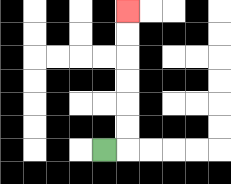{'start': '[4, 6]', 'end': '[5, 0]', 'path_directions': 'R,U,U,U,U,U,U', 'path_coordinates': '[[4, 6], [5, 6], [5, 5], [5, 4], [5, 3], [5, 2], [5, 1], [5, 0]]'}